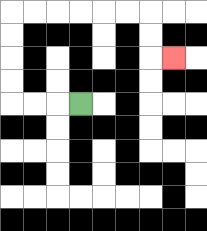{'start': '[3, 4]', 'end': '[7, 2]', 'path_directions': 'L,L,L,U,U,U,U,R,R,R,R,R,R,D,D,R', 'path_coordinates': '[[3, 4], [2, 4], [1, 4], [0, 4], [0, 3], [0, 2], [0, 1], [0, 0], [1, 0], [2, 0], [3, 0], [4, 0], [5, 0], [6, 0], [6, 1], [6, 2], [7, 2]]'}